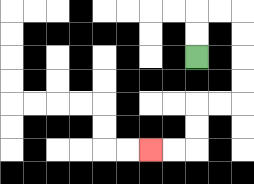{'start': '[8, 2]', 'end': '[6, 6]', 'path_directions': 'U,U,R,R,D,D,D,D,L,L,D,D,L,L', 'path_coordinates': '[[8, 2], [8, 1], [8, 0], [9, 0], [10, 0], [10, 1], [10, 2], [10, 3], [10, 4], [9, 4], [8, 4], [8, 5], [8, 6], [7, 6], [6, 6]]'}